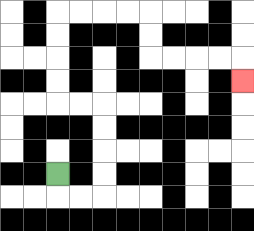{'start': '[2, 7]', 'end': '[10, 3]', 'path_directions': 'D,R,R,U,U,U,U,L,L,U,U,U,U,R,R,R,R,D,D,R,R,R,R,D', 'path_coordinates': '[[2, 7], [2, 8], [3, 8], [4, 8], [4, 7], [4, 6], [4, 5], [4, 4], [3, 4], [2, 4], [2, 3], [2, 2], [2, 1], [2, 0], [3, 0], [4, 0], [5, 0], [6, 0], [6, 1], [6, 2], [7, 2], [8, 2], [9, 2], [10, 2], [10, 3]]'}